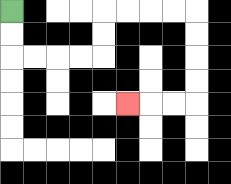{'start': '[0, 0]', 'end': '[5, 4]', 'path_directions': 'D,D,R,R,R,R,U,U,R,R,R,R,D,D,D,D,L,L,L', 'path_coordinates': '[[0, 0], [0, 1], [0, 2], [1, 2], [2, 2], [3, 2], [4, 2], [4, 1], [4, 0], [5, 0], [6, 0], [7, 0], [8, 0], [8, 1], [8, 2], [8, 3], [8, 4], [7, 4], [6, 4], [5, 4]]'}